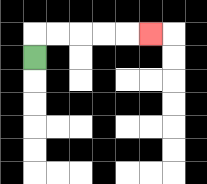{'start': '[1, 2]', 'end': '[6, 1]', 'path_directions': 'U,R,R,R,R,R', 'path_coordinates': '[[1, 2], [1, 1], [2, 1], [3, 1], [4, 1], [5, 1], [6, 1]]'}